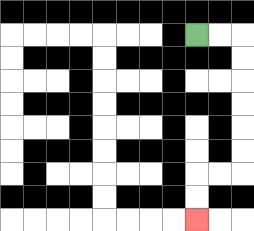{'start': '[8, 1]', 'end': '[8, 9]', 'path_directions': 'R,R,D,D,D,D,D,D,L,L,D,D', 'path_coordinates': '[[8, 1], [9, 1], [10, 1], [10, 2], [10, 3], [10, 4], [10, 5], [10, 6], [10, 7], [9, 7], [8, 7], [8, 8], [8, 9]]'}